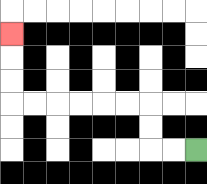{'start': '[8, 6]', 'end': '[0, 1]', 'path_directions': 'L,L,U,U,L,L,L,L,L,L,U,U,U', 'path_coordinates': '[[8, 6], [7, 6], [6, 6], [6, 5], [6, 4], [5, 4], [4, 4], [3, 4], [2, 4], [1, 4], [0, 4], [0, 3], [0, 2], [0, 1]]'}